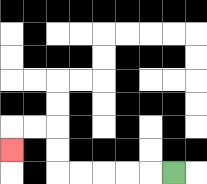{'start': '[7, 7]', 'end': '[0, 6]', 'path_directions': 'L,L,L,L,L,U,U,L,L,D', 'path_coordinates': '[[7, 7], [6, 7], [5, 7], [4, 7], [3, 7], [2, 7], [2, 6], [2, 5], [1, 5], [0, 5], [0, 6]]'}